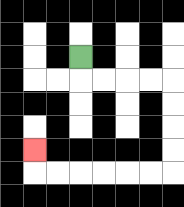{'start': '[3, 2]', 'end': '[1, 6]', 'path_directions': 'D,R,R,R,R,D,D,D,D,L,L,L,L,L,L,U', 'path_coordinates': '[[3, 2], [3, 3], [4, 3], [5, 3], [6, 3], [7, 3], [7, 4], [7, 5], [7, 6], [7, 7], [6, 7], [5, 7], [4, 7], [3, 7], [2, 7], [1, 7], [1, 6]]'}